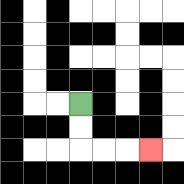{'start': '[3, 4]', 'end': '[6, 6]', 'path_directions': 'D,D,R,R,R', 'path_coordinates': '[[3, 4], [3, 5], [3, 6], [4, 6], [5, 6], [6, 6]]'}